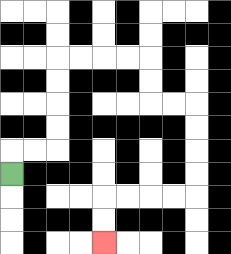{'start': '[0, 7]', 'end': '[4, 10]', 'path_directions': 'U,R,R,U,U,U,U,R,R,R,R,D,D,R,R,D,D,D,D,L,L,L,L,D,D', 'path_coordinates': '[[0, 7], [0, 6], [1, 6], [2, 6], [2, 5], [2, 4], [2, 3], [2, 2], [3, 2], [4, 2], [5, 2], [6, 2], [6, 3], [6, 4], [7, 4], [8, 4], [8, 5], [8, 6], [8, 7], [8, 8], [7, 8], [6, 8], [5, 8], [4, 8], [4, 9], [4, 10]]'}